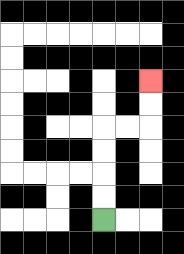{'start': '[4, 9]', 'end': '[6, 3]', 'path_directions': 'U,U,U,U,R,R,U,U', 'path_coordinates': '[[4, 9], [4, 8], [4, 7], [4, 6], [4, 5], [5, 5], [6, 5], [6, 4], [6, 3]]'}